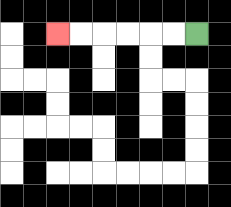{'start': '[8, 1]', 'end': '[2, 1]', 'path_directions': 'L,L,L,L,L,L', 'path_coordinates': '[[8, 1], [7, 1], [6, 1], [5, 1], [4, 1], [3, 1], [2, 1]]'}